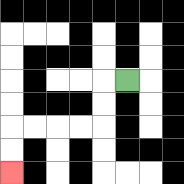{'start': '[5, 3]', 'end': '[0, 7]', 'path_directions': 'L,D,D,L,L,L,L,D,D', 'path_coordinates': '[[5, 3], [4, 3], [4, 4], [4, 5], [3, 5], [2, 5], [1, 5], [0, 5], [0, 6], [0, 7]]'}